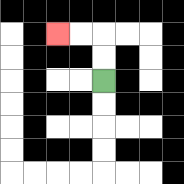{'start': '[4, 3]', 'end': '[2, 1]', 'path_directions': 'U,U,L,L', 'path_coordinates': '[[4, 3], [4, 2], [4, 1], [3, 1], [2, 1]]'}